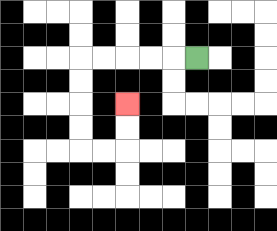{'start': '[8, 2]', 'end': '[5, 4]', 'path_directions': 'L,L,L,L,L,D,D,D,D,R,R,U,U', 'path_coordinates': '[[8, 2], [7, 2], [6, 2], [5, 2], [4, 2], [3, 2], [3, 3], [3, 4], [3, 5], [3, 6], [4, 6], [5, 6], [5, 5], [5, 4]]'}